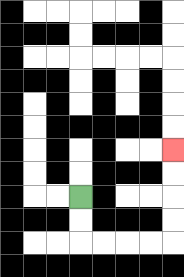{'start': '[3, 8]', 'end': '[7, 6]', 'path_directions': 'D,D,R,R,R,R,U,U,U,U', 'path_coordinates': '[[3, 8], [3, 9], [3, 10], [4, 10], [5, 10], [6, 10], [7, 10], [7, 9], [7, 8], [7, 7], [7, 6]]'}